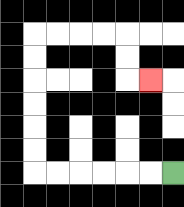{'start': '[7, 7]', 'end': '[6, 3]', 'path_directions': 'L,L,L,L,L,L,U,U,U,U,U,U,R,R,R,R,D,D,R', 'path_coordinates': '[[7, 7], [6, 7], [5, 7], [4, 7], [3, 7], [2, 7], [1, 7], [1, 6], [1, 5], [1, 4], [1, 3], [1, 2], [1, 1], [2, 1], [3, 1], [4, 1], [5, 1], [5, 2], [5, 3], [6, 3]]'}